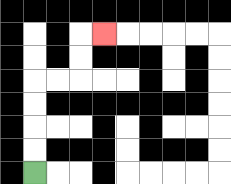{'start': '[1, 7]', 'end': '[4, 1]', 'path_directions': 'U,U,U,U,R,R,U,U,R', 'path_coordinates': '[[1, 7], [1, 6], [1, 5], [1, 4], [1, 3], [2, 3], [3, 3], [3, 2], [3, 1], [4, 1]]'}